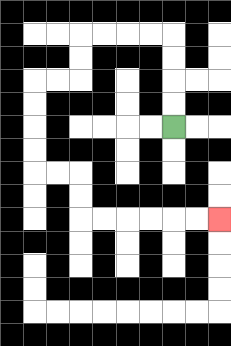{'start': '[7, 5]', 'end': '[9, 9]', 'path_directions': 'U,U,U,U,L,L,L,L,D,D,L,L,D,D,D,D,R,R,D,D,R,R,R,R,R,R', 'path_coordinates': '[[7, 5], [7, 4], [7, 3], [7, 2], [7, 1], [6, 1], [5, 1], [4, 1], [3, 1], [3, 2], [3, 3], [2, 3], [1, 3], [1, 4], [1, 5], [1, 6], [1, 7], [2, 7], [3, 7], [3, 8], [3, 9], [4, 9], [5, 9], [6, 9], [7, 9], [8, 9], [9, 9]]'}